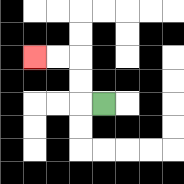{'start': '[4, 4]', 'end': '[1, 2]', 'path_directions': 'L,U,U,L,L', 'path_coordinates': '[[4, 4], [3, 4], [3, 3], [3, 2], [2, 2], [1, 2]]'}